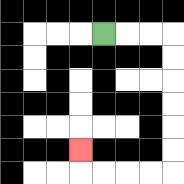{'start': '[4, 1]', 'end': '[3, 6]', 'path_directions': 'R,R,R,D,D,D,D,D,D,L,L,L,L,U', 'path_coordinates': '[[4, 1], [5, 1], [6, 1], [7, 1], [7, 2], [7, 3], [7, 4], [7, 5], [7, 6], [7, 7], [6, 7], [5, 7], [4, 7], [3, 7], [3, 6]]'}